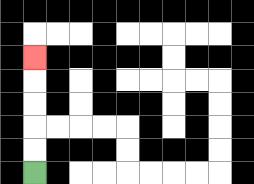{'start': '[1, 7]', 'end': '[1, 2]', 'path_directions': 'U,U,U,U,U', 'path_coordinates': '[[1, 7], [1, 6], [1, 5], [1, 4], [1, 3], [1, 2]]'}